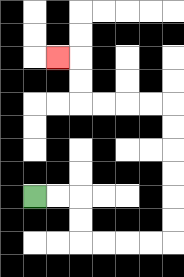{'start': '[1, 8]', 'end': '[2, 2]', 'path_directions': 'R,R,D,D,R,R,R,R,U,U,U,U,U,U,L,L,L,L,U,U,L', 'path_coordinates': '[[1, 8], [2, 8], [3, 8], [3, 9], [3, 10], [4, 10], [5, 10], [6, 10], [7, 10], [7, 9], [7, 8], [7, 7], [7, 6], [7, 5], [7, 4], [6, 4], [5, 4], [4, 4], [3, 4], [3, 3], [3, 2], [2, 2]]'}